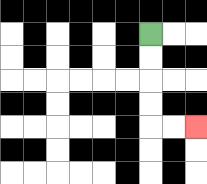{'start': '[6, 1]', 'end': '[8, 5]', 'path_directions': 'D,D,D,D,R,R', 'path_coordinates': '[[6, 1], [6, 2], [6, 3], [6, 4], [6, 5], [7, 5], [8, 5]]'}